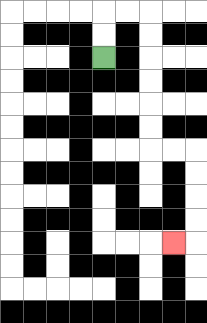{'start': '[4, 2]', 'end': '[7, 10]', 'path_directions': 'U,U,R,R,D,D,D,D,D,D,R,R,D,D,D,D,L', 'path_coordinates': '[[4, 2], [4, 1], [4, 0], [5, 0], [6, 0], [6, 1], [6, 2], [6, 3], [6, 4], [6, 5], [6, 6], [7, 6], [8, 6], [8, 7], [8, 8], [8, 9], [8, 10], [7, 10]]'}